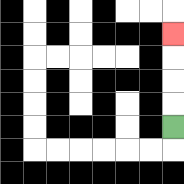{'start': '[7, 5]', 'end': '[7, 1]', 'path_directions': 'U,U,U,U', 'path_coordinates': '[[7, 5], [7, 4], [7, 3], [7, 2], [7, 1]]'}